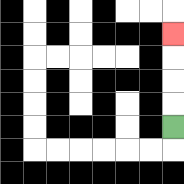{'start': '[7, 5]', 'end': '[7, 1]', 'path_directions': 'U,U,U,U', 'path_coordinates': '[[7, 5], [7, 4], [7, 3], [7, 2], [7, 1]]'}